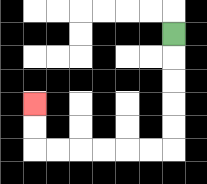{'start': '[7, 1]', 'end': '[1, 4]', 'path_directions': 'D,D,D,D,D,L,L,L,L,L,L,U,U', 'path_coordinates': '[[7, 1], [7, 2], [7, 3], [7, 4], [7, 5], [7, 6], [6, 6], [5, 6], [4, 6], [3, 6], [2, 6], [1, 6], [1, 5], [1, 4]]'}